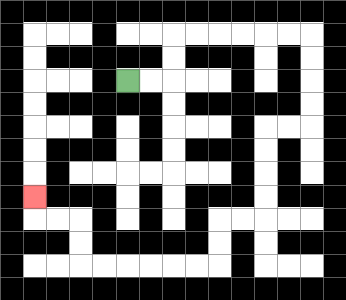{'start': '[5, 3]', 'end': '[1, 8]', 'path_directions': 'R,R,U,U,R,R,R,R,R,R,D,D,D,D,L,L,D,D,D,D,L,L,D,D,L,L,L,L,L,L,U,U,L,L,U', 'path_coordinates': '[[5, 3], [6, 3], [7, 3], [7, 2], [7, 1], [8, 1], [9, 1], [10, 1], [11, 1], [12, 1], [13, 1], [13, 2], [13, 3], [13, 4], [13, 5], [12, 5], [11, 5], [11, 6], [11, 7], [11, 8], [11, 9], [10, 9], [9, 9], [9, 10], [9, 11], [8, 11], [7, 11], [6, 11], [5, 11], [4, 11], [3, 11], [3, 10], [3, 9], [2, 9], [1, 9], [1, 8]]'}